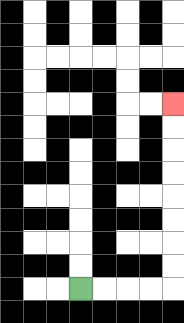{'start': '[3, 12]', 'end': '[7, 4]', 'path_directions': 'R,R,R,R,U,U,U,U,U,U,U,U', 'path_coordinates': '[[3, 12], [4, 12], [5, 12], [6, 12], [7, 12], [7, 11], [7, 10], [7, 9], [7, 8], [7, 7], [7, 6], [7, 5], [7, 4]]'}